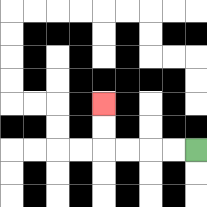{'start': '[8, 6]', 'end': '[4, 4]', 'path_directions': 'L,L,L,L,U,U', 'path_coordinates': '[[8, 6], [7, 6], [6, 6], [5, 6], [4, 6], [4, 5], [4, 4]]'}